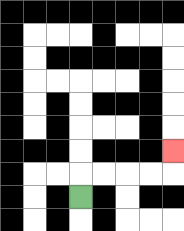{'start': '[3, 8]', 'end': '[7, 6]', 'path_directions': 'U,R,R,R,R,U', 'path_coordinates': '[[3, 8], [3, 7], [4, 7], [5, 7], [6, 7], [7, 7], [7, 6]]'}